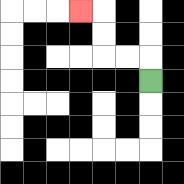{'start': '[6, 3]', 'end': '[3, 0]', 'path_directions': 'U,L,L,U,U,L', 'path_coordinates': '[[6, 3], [6, 2], [5, 2], [4, 2], [4, 1], [4, 0], [3, 0]]'}